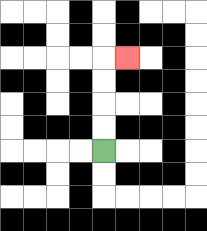{'start': '[4, 6]', 'end': '[5, 2]', 'path_directions': 'U,U,U,U,R', 'path_coordinates': '[[4, 6], [4, 5], [4, 4], [4, 3], [4, 2], [5, 2]]'}